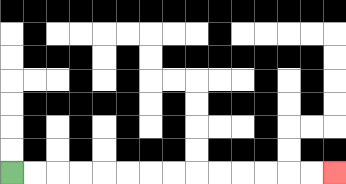{'start': '[0, 7]', 'end': '[14, 7]', 'path_directions': 'R,R,R,R,R,R,R,R,R,R,R,R,R,R', 'path_coordinates': '[[0, 7], [1, 7], [2, 7], [3, 7], [4, 7], [5, 7], [6, 7], [7, 7], [8, 7], [9, 7], [10, 7], [11, 7], [12, 7], [13, 7], [14, 7]]'}